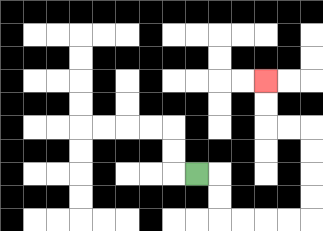{'start': '[8, 7]', 'end': '[11, 3]', 'path_directions': 'R,D,D,R,R,R,R,U,U,U,U,L,L,U,U', 'path_coordinates': '[[8, 7], [9, 7], [9, 8], [9, 9], [10, 9], [11, 9], [12, 9], [13, 9], [13, 8], [13, 7], [13, 6], [13, 5], [12, 5], [11, 5], [11, 4], [11, 3]]'}